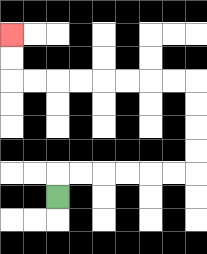{'start': '[2, 8]', 'end': '[0, 1]', 'path_directions': 'U,R,R,R,R,R,R,U,U,U,U,L,L,L,L,L,L,L,L,U,U', 'path_coordinates': '[[2, 8], [2, 7], [3, 7], [4, 7], [5, 7], [6, 7], [7, 7], [8, 7], [8, 6], [8, 5], [8, 4], [8, 3], [7, 3], [6, 3], [5, 3], [4, 3], [3, 3], [2, 3], [1, 3], [0, 3], [0, 2], [0, 1]]'}